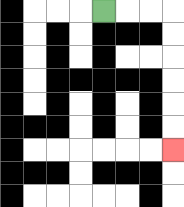{'start': '[4, 0]', 'end': '[7, 6]', 'path_directions': 'R,R,R,D,D,D,D,D,D', 'path_coordinates': '[[4, 0], [5, 0], [6, 0], [7, 0], [7, 1], [7, 2], [7, 3], [7, 4], [7, 5], [7, 6]]'}